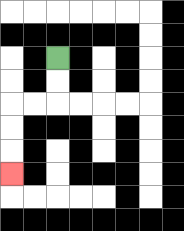{'start': '[2, 2]', 'end': '[0, 7]', 'path_directions': 'D,D,L,L,D,D,D', 'path_coordinates': '[[2, 2], [2, 3], [2, 4], [1, 4], [0, 4], [0, 5], [0, 6], [0, 7]]'}